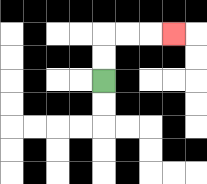{'start': '[4, 3]', 'end': '[7, 1]', 'path_directions': 'U,U,R,R,R', 'path_coordinates': '[[4, 3], [4, 2], [4, 1], [5, 1], [6, 1], [7, 1]]'}